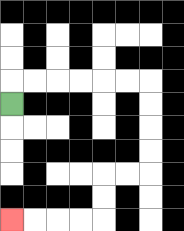{'start': '[0, 4]', 'end': '[0, 9]', 'path_directions': 'U,R,R,R,R,R,R,D,D,D,D,L,L,D,D,L,L,L,L', 'path_coordinates': '[[0, 4], [0, 3], [1, 3], [2, 3], [3, 3], [4, 3], [5, 3], [6, 3], [6, 4], [6, 5], [6, 6], [6, 7], [5, 7], [4, 7], [4, 8], [4, 9], [3, 9], [2, 9], [1, 9], [0, 9]]'}